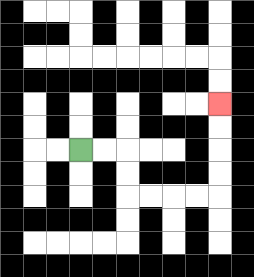{'start': '[3, 6]', 'end': '[9, 4]', 'path_directions': 'R,R,D,D,R,R,R,R,U,U,U,U', 'path_coordinates': '[[3, 6], [4, 6], [5, 6], [5, 7], [5, 8], [6, 8], [7, 8], [8, 8], [9, 8], [9, 7], [9, 6], [9, 5], [9, 4]]'}